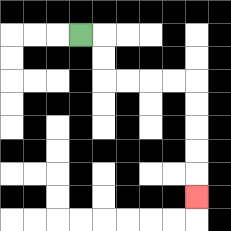{'start': '[3, 1]', 'end': '[8, 8]', 'path_directions': 'R,D,D,R,R,R,R,D,D,D,D,D', 'path_coordinates': '[[3, 1], [4, 1], [4, 2], [4, 3], [5, 3], [6, 3], [7, 3], [8, 3], [8, 4], [8, 5], [8, 6], [8, 7], [8, 8]]'}